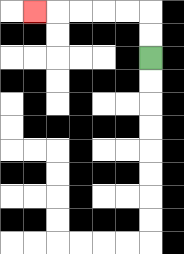{'start': '[6, 2]', 'end': '[1, 0]', 'path_directions': 'U,U,L,L,L,L,L', 'path_coordinates': '[[6, 2], [6, 1], [6, 0], [5, 0], [4, 0], [3, 0], [2, 0], [1, 0]]'}